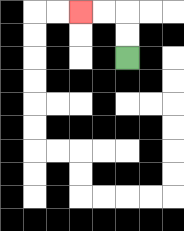{'start': '[5, 2]', 'end': '[3, 0]', 'path_directions': 'U,U,L,L', 'path_coordinates': '[[5, 2], [5, 1], [5, 0], [4, 0], [3, 0]]'}